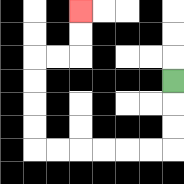{'start': '[7, 3]', 'end': '[3, 0]', 'path_directions': 'D,D,D,L,L,L,L,L,L,U,U,U,U,R,R,U,U', 'path_coordinates': '[[7, 3], [7, 4], [7, 5], [7, 6], [6, 6], [5, 6], [4, 6], [3, 6], [2, 6], [1, 6], [1, 5], [1, 4], [1, 3], [1, 2], [2, 2], [3, 2], [3, 1], [3, 0]]'}